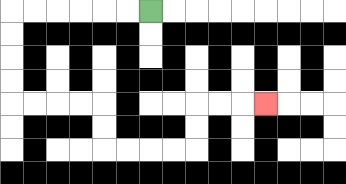{'start': '[6, 0]', 'end': '[11, 4]', 'path_directions': 'L,L,L,L,L,L,D,D,D,D,R,R,R,R,D,D,R,R,R,R,U,U,R,R,R', 'path_coordinates': '[[6, 0], [5, 0], [4, 0], [3, 0], [2, 0], [1, 0], [0, 0], [0, 1], [0, 2], [0, 3], [0, 4], [1, 4], [2, 4], [3, 4], [4, 4], [4, 5], [4, 6], [5, 6], [6, 6], [7, 6], [8, 6], [8, 5], [8, 4], [9, 4], [10, 4], [11, 4]]'}